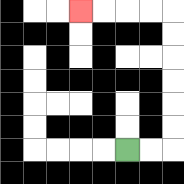{'start': '[5, 6]', 'end': '[3, 0]', 'path_directions': 'R,R,U,U,U,U,U,U,L,L,L,L', 'path_coordinates': '[[5, 6], [6, 6], [7, 6], [7, 5], [7, 4], [7, 3], [7, 2], [7, 1], [7, 0], [6, 0], [5, 0], [4, 0], [3, 0]]'}